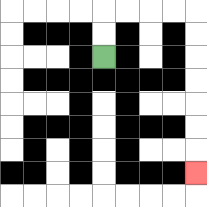{'start': '[4, 2]', 'end': '[8, 7]', 'path_directions': 'U,U,R,R,R,R,D,D,D,D,D,D,D', 'path_coordinates': '[[4, 2], [4, 1], [4, 0], [5, 0], [6, 0], [7, 0], [8, 0], [8, 1], [8, 2], [8, 3], [8, 4], [8, 5], [8, 6], [8, 7]]'}